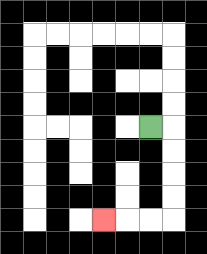{'start': '[6, 5]', 'end': '[4, 9]', 'path_directions': 'R,D,D,D,D,L,L,L', 'path_coordinates': '[[6, 5], [7, 5], [7, 6], [7, 7], [7, 8], [7, 9], [6, 9], [5, 9], [4, 9]]'}